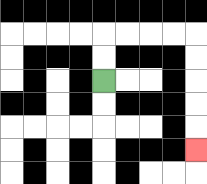{'start': '[4, 3]', 'end': '[8, 6]', 'path_directions': 'U,U,R,R,R,R,D,D,D,D,D', 'path_coordinates': '[[4, 3], [4, 2], [4, 1], [5, 1], [6, 1], [7, 1], [8, 1], [8, 2], [8, 3], [8, 4], [8, 5], [8, 6]]'}